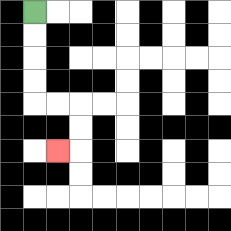{'start': '[1, 0]', 'end': '[2, 6]', 'path_directions': 'D,D,D,D,R,R,D,D,L', 'path_coordinates': '[[1, 0], [1, 1], [1, 2], [1, 3], [1, 4], [2, 4], [3, 4], [3, 5], [3, 6], [2, 6]]'}